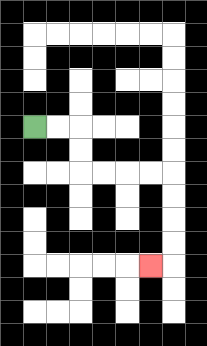{'start': '[1, 5]', 'end': '[6, 11]', 'path_directions': 'R,R,D,D,R,R,R,R,D,D,D,D,L', 'path_coordinates': '[[1, 5], [2, 5], [3, 5], [3, 6], [3, 7], [4, 7], [5, 7], [6, 7], [7, 7], [7, 8], [7, 9], [7, 10], [7, 11], [6, 11]]'}